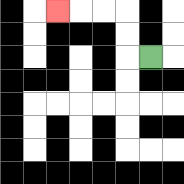{'start': '[6, 2]', 'end': '[2, 0]', 'path_directions': 'L,U,U,L,L,L', 'path_coordinates': '[[6, 2], [5, 2], [5, 1], [5, 0], [4, 0], [3, 0], [2, 0]]'}